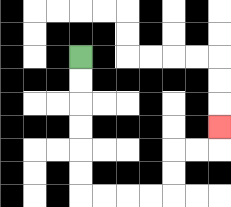{'start': '[3, 2]', 'end': '[9, 5]', 'path_directions': 'D,D,D,D,D,D,R,R,R,R,U,U,R,R,U', 'path_coordinates': '[[3, 2], [3, 3], [3, 4], [3, 5], [3, 6], [3, 7], [3, 8], [4, 8], [5, 8], [6, 8], [7, 8], [7, 7], [7, 6], [8, 6], [9, 6], [9, 5]]'}